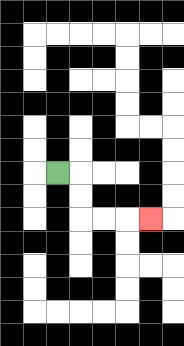{'start': '[2, 7]', 'end': '[6, 9]', 'path_directions': 'R,D,D,R,R,R', 'path_coordinates': '[[2, 7], [3, 7], [3, 8], [3, 9], [4, 9], [5, 9], [6, 9]]'}